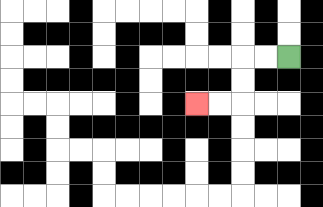{'start': '[12, 2]', 'end': '[8, 4]', 'path_directions': 'L,L,D,D,L,L', 'path_coordinates': '[[12, 2], [11, 2], [10, 2], [10, 3], [10, 4], [9, 4], [8, 4]]'}